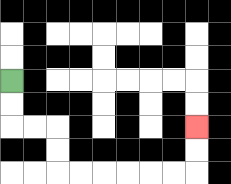{'start': '[0, 3]', 'end': '[8, 5]', 'path_directions': 'D,D,R,R,D,D,R,R,R,R,R,R,U,U', 'path_coordinates': '[[0, 3], [0, 4], [0, 5], [1, 5], [2, 5], [2, 6], [2, 7], [3, 7], [4, 7], [5, 7], [6, 7], [7, 7], [8, 7], [8, 6], [8, 5]]'}